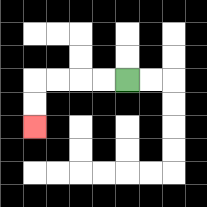{'start': '[5, 3]', 'end': '[1, 5]', 'path_directions': 'L,L,L,L,D,D', 'path_coordinates': '[[5, 3], [4, 3], [3, 3], [2, 3], [1, 3], [1, 4], [1, 5]]'}